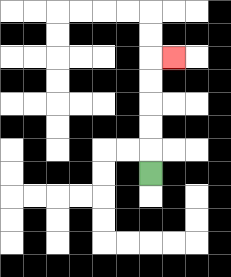{'start': '[6, 7]', 'end': '[7, 2]', 'path_directions': 'U,U,U,U,U,R', 'path_coordinates': '[[6, 7], [6, 6], [6, 5], [6, 4], [6, 3], [6, 2], [7, 2]]'}